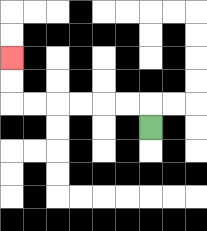{'start': '[6, 5]', 'end': '[0, 2]', 'path_directions': 'U,L,L,L,L,L,L,U,U', 'path_coordinates': '[[6, 5], [6, 4], [5, 4], [4, 4], [3, 4], [2, 4], [1, 4], [0, 4], [0, 3], [0, 2]]'}